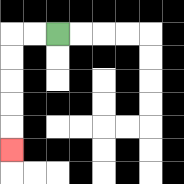{'start': '[2, 1]', 'end': '[0, 6]', 'path_directions': 'L,L,D,D,D,D,D', 'path_coordinates': '[[2, 1], [1, 1], [0, 1], [0, 2], [0, 3], [0, 4], [0, 5], [0, 6]]'}